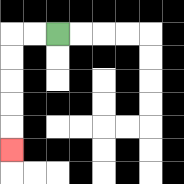{'start': '[2, 1]', 'end': '[0, 6]', 'path_directions': 'L,L,D,D,D,D,D', 'path_coordinates': '[[2, 1], [1, 1], [0, 1], [0, 2], [0, 3], [0, 4], [0, 5], [0, 6]]'}